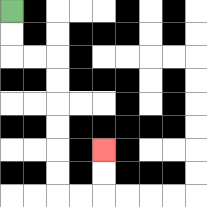{'start': '[0, 0]', 'end': '[4, 6]', 'path_directions': 'D,D,R,R,D,D,D,D,D,D,R,R,U,U', 'path_coordinates': '[[0, 0], [0, 1], [0, 2], [1, 2], [2, 2], [2, 3], [2, 4], [2, 5], [2, 6], [2, 7], [2, 8], [3, 8], [4, 8], [4, 7], [4, 6]]'}